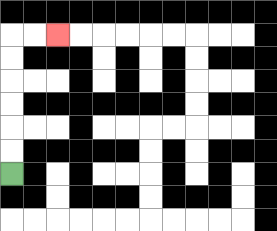{'start': '[0, 7]', 'end': '[2, 1]', 'path_directions': 'U,U,U,U,U,U,R,R', 'path_coordinates': '[[0, 7], [0, 6], [0, 5], [0, 4], [0, 3], [0, 2], [0, 1], [1, 1], [2, 1]]'}